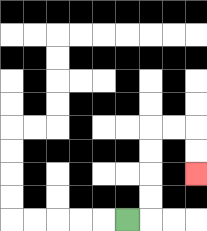{'start': '[5, 9]', 'end': '[8, 7]', 'path_directions': 'R,U,U,U,U,R,R,D,D', 'path_coordinates': '[[5, 9], [6, 9], [6, 8], [6, 7], [6, 6], [6, 5], [7, 5], [8, 5], [8, 6], [8, 7]]'}